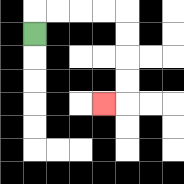{'start': '[1, 1]', 'end': '[4, 4]', 'path_directions': 'U,R,R,R,R,D,D,D,D,L', 'path_coordinates': '[[1, 1], [1, 0], [2, 0], [3, 0], [4, 0], [5, 0], [5, 1], [5, 2], [5, 3], [5, 4], [4, 4]]'}